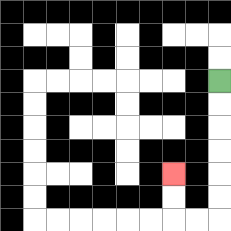{'start': '[9, 3]', 'end': '[7, 7]', 'path_directions': 'D,D,D,D,D,D,L,L,U,U', 'path_coordinates': '[[9, 3], [9, 4], [9, 5], [9, 6], [9, 7], [9, 8], [9, 9], [8, 9], [7, 9], [7, 8], [7, 7]]'}